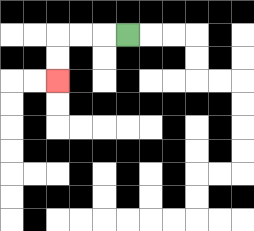{'start': '[5, 1]', 'end': '[2, 3]', 'path_directions': 'L,L,L,D,D', 'path_coordinates': '[[5, 1], [4, 1], [3, 1], [2, 1], [2, 2], [2, 3]]'}